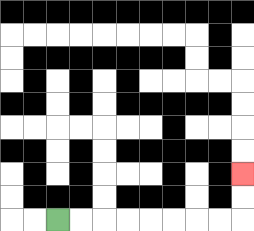{'start': '[2, 9]', 'end': '[10, 7]', 'path_directions': 'R,R,R,R,R,R,R,R,U,U', 'path_coordinates': '[[2, 9], [3, 9], [4, 9], [5, 9], [6, 9], [7, 9], [8, 9], [9, 9], [10, 9], [10, 8], [10, 7]]'}